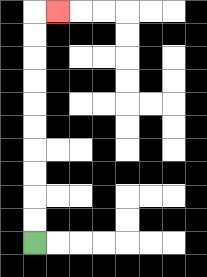{'start': '[1, 10]', 'end': '[2, 0]', 'path_directions': 'U,U,U,U,U,U,U,U,U,U,R', 'path_coordinates': '[[1, 10], [1, 9], [1, 8], [1, 7], [1, 6], [1, 5], [1, 4], [1, 3], [1, 2], [1, 1], [1, 0], [2, 0]]'}